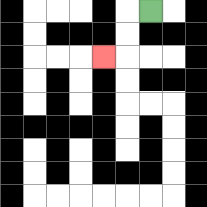{'start': '[6, 0]', 'end': '[4, 2]', 'path_directions': 'L,D,D,L', 'path_coordinates': '[[6, 0], [5, 0], [5, 1], [5, 2], [4, 2]]'}